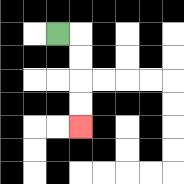{'start': '[2, 1]', 'end': '[3, 5]', 'path_directions': 'R,D,D,D,D', 'path_coordinates': '[[2, 1], [3, 1], [3, 2], [3, 3], [3, 4], [3, 5]]'}